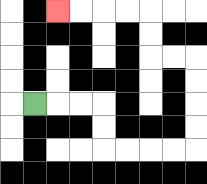{'start': '[1, 4]', 'end': '[2, 0]', 'path_directions': 'R,R,R,D,D,R,R,R,R,U,U,U,U,L,L,U,U,L,L,L,L', 'path_coordinates': '[[1, 4], [2, 4], [3, 4], [4, 4], [4, 5], [4, 6], [5, 6], [6, 6], [7, 6], [8, 6], [8, 5], [8, 4], [8, 3], [8, 2], [7, 2], [6, 2], [6, 1], [6, 0], [5, 0], [4, 0], [3, 0], [2, 0]]'}